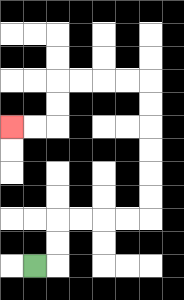{'start': '[1, 11]', 'end': '[0, 5]', 'path_directions': 'R,U,U,R,R,R,R,U,U,U,U,U,U,L,L,L,L,D,D,L,L', 'path_coordinates': '[[1, 11], [2, 11], [2, 10], [2, 9], [3, 9], [4, 9], [5, 9], [6, 9], [6, 8], [6, 7], [6, 6], [6, 5], [6, 4], [6, 3], [5, 3], [4, 3], [3, 3], [2, 3], [2, 4], [2, 5], [1, 5], [0, 5]]'}